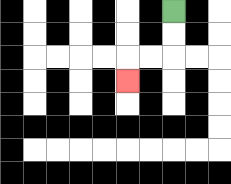{'start': '[7, 0]', 'end': '[5, 3]', 'path_directions': 'D,D,L,L,D', 'path_coordinates': '[[7, 0], [7, 1], [7, 2], [6, 2], [5, 2], [5, 3]]'}